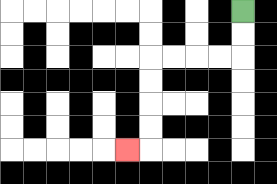{'start': '[10, 0]', 'end': '[5, 6]', 'path_directions': 'D,D,L,L,L,L,D,D,D,D,L', 'path_coordinates': '[[10, 0], [10, 1], [10, 2], [9, 2], [8, 2], [7, 2], [6, 2], [6, 3], [6, 4], [6, 5], [6, 6], [5, 6]]'}